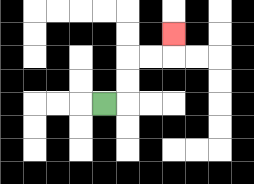{'start': '[4, 4]', 'end': '[7, 1]', 'path_directions': 'R,U,U,R,R,U', 'path_coordinates': '[[4, 4], [5, 4], [5, 3], [5, 2], [6, 2], [7, 2], [7, 1]]'}